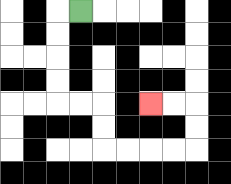{'start': '[3, 0]', 'end': '[6, 4]', 'path_directions': 'L,D,D,D,D,R,R,D,D,R,R,R,R,U,U,L,L', 'path_coordinates': '[[3, 0], [2, 0], [2, 1], [2, 2], [2, 3], [2, 4], [3, 4], [4, 4], [4, 5], [4, 6], [5, 6], [6, 6], [7, 6], [8, 6], [8, 5], [8, 4], [7, 4], [6, 4]]'}